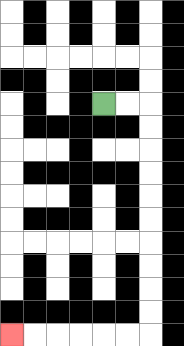{'start': '[4, 4]', 'end': '[0, 14]', 'path_directions': 'R,R,D,D,D,D,D,D,D,D,D,D,L,L,L,L,L,L', 'path_coordinates': '[[4, 4], [5, 4], [6, 4], [6, 5], [6, 6], [6, 7], [6, 8], [6, 9], [6, 10], [6, 11], [6, 12], [6, 13], [6, 14], [5, 14], [4, 14], [3, 14], [2, 14], [1, 14], [0, 14]]'}